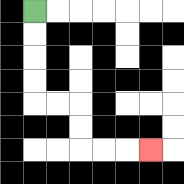{'start': '[1, 0]', 'end': '[6, 6]', 'path_directions': 'D,D,D,D,R,R,D,D,R,R,R', 'path_coordinates': '[[1, 0], [1, 1], [1, 2], [1, 3], [1, 4], [2, 4], [3, 4], [3, 5], [3, 6], [4, 6], [5, 6], [6, 6]]'}